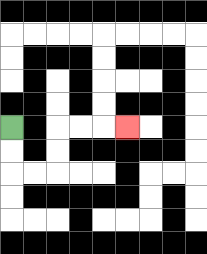{'start': '[0, 5]', 'end': '[5, 5]', 'path_directions': 'D,D,R,R,U,U,R,R,R', 'path_coordinates': '[[0, 5], [0, 6], [0, 7], [1, 7], [2, 7], [2, 6], [2, 5], [3, 5], [4, 5], [5, 5]]'}